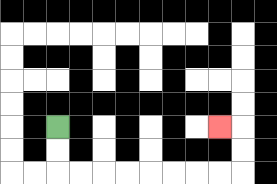{'start': '[2, 5]', 'end': '[9, 5]', 'path_directions': 'D,D,R,R,R,R,R,R,R,R,U,U,L', 'path_coordinates': '[[2, 5], [2, 6], [2, 7], [3, 7], [4, 7], [5, 7], [6, 7], [7, 7], [8, 7], [9, 7], [10, 7], [10, 6], [10, 5], [9, 5]]'}